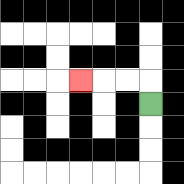{'start': '[6, 4]', 'end': '[3, 3]', 'path_directions': 'U,L,L,L', 'path_coordinates': '[[6, 4], [6, 3], [5, 3], [4, 3], [3, 3]]'}